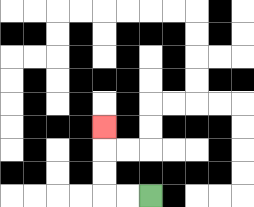{'start': '[6, 8]', 'end': '[4, 5]', 'path_directions': 'L,L,U,U,U', 'path_coordinates': '[[6, 8], [5, 8], [4, 8], [4, 7], [4, 6], [4, 5]]'}